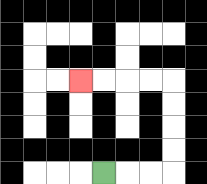{'start': '[4, 7]', 'end': '[3, 3]', 'path_directions': 'R,R,R,U,U,U,U,L,L,L,L', 'path_coordinates': '[[4, 7], [5, 7], [6, 7], [7, 7], [7, 6], [7, 5], [7, 4], [7, 3], [6, 3], [5, 3], [4, 3], [3, 3]]'}